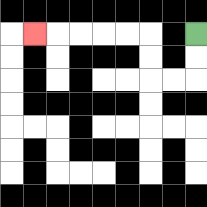{'start': '[8, 1]', 'end': '[1, 1]', 'path_directions': 'D,D,L,L,U,U,L,L,L,L,L', 'path_coordinates': '[[8, 1], [8, 2], [8, 3], [7, 3], [6, 3], [6, 2], [6, 1], [5, 1], [4, 1], [3, 1], [2, 1], [1, 1]]'}